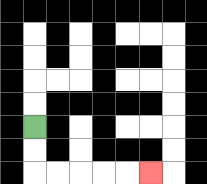{'start': '[1, 5]', 'end': '[6, 7]', 'path_directions': 'D,D,R,R,R,R,R', 'path_coordinates': '[[1, 5], [1, 6], [1, 7], [2, 7], [3, 7], [4, 7], [5, 7], [6, 7]]'}